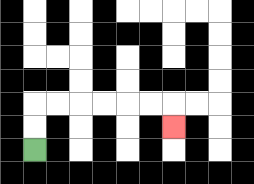{'start': '[1, 6]', 'end': '[7, 5]', 'path_directions': 'U,U,R,R,R,R,R,R,D', 'path_coordinates': '[[1, 6], [1, 5], [1, 4], [2, 4], [3, 4], [4, 4], [5, 4], [6, 4], [7, 4], [7, 5]]'}